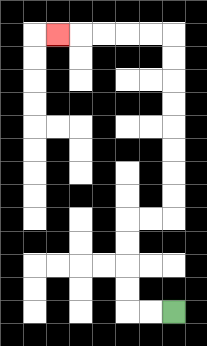{'start': '[7, 13]', 'end': '[2, 1]', 'path_directions': 'L,L,U,U,U,U,R,R,U,U,U,U,U,U,U,U,L,L,L,L,L', 'path_coordinates': '[[7, 13], [6, 13], [5, 13], [5, 12], [5, 11], [5, 10], [5, 9], [6, 9], [7, 9], [7, 8], [7, 7], [7, 6], [7, 5], [7, 4], [7, 3], [7, 2], [7, 1], [6, 1], [5, 1], [4, 1], [3, 1], [2, 1]]'}